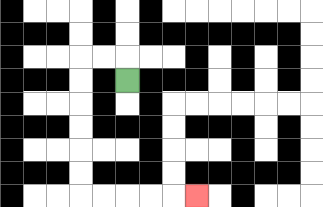{'start': '[5, 3]', 'end': '[8, 8]', 'path_directions': 'U,L,L,D,D,D,D,D,D,R,R,R,R,R', 'path_coordinates': '[[5, 3], [5, 2], [4, 2], [3, 2], [3, 3], [3, 4], [3, 5], [3, 6], [3, 7], [3, 8], [4, 8], [5, 8], [6, 8], [7, 8], [8, 8]]'}